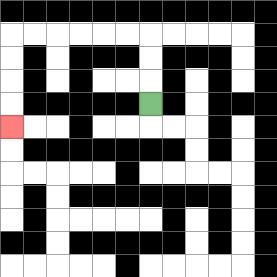{'start': '[6, 4]', 'end': '[0, 5]', 'path_directions': 'U,U,U,L,L,L,L,L,L,D,D,D,D', 'path_coordinates': '[[6, 4], [6, 3], [6, 2], [6, 1], [5, 1], [4, 1], [3, 1], [2, 1], [1, 1], [0, 1], [0, 2], [0, 3], [0, 4], [0, 5]]'}